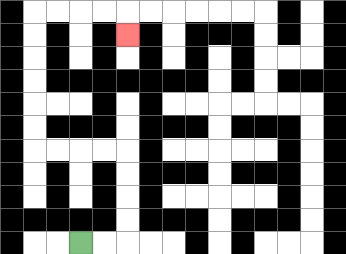{'start': '[3, 10]', 'end': '[5, 1]', 'path_directions': 'R,R,U,U,U,U,L,L,L,L,U,U,U,U,U,U,R,R,R,R,D', 'path_coordinates': '[[3, 10], [4, 10], [5, 10], [5, 9], [5, 8], [5, 7], [5, 6], [4, 6], [3, 6], [2, 6], [1, 6], [1, 5], [1, 4], [1, 3], [1, 2], [1, 1], [1, 0], [2, 0], [3, 0], [4, 0], [5, 0], [5, 1]]'}